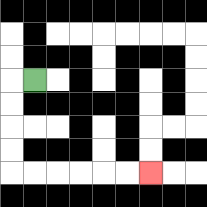{'start': '[1, 3]', 'end': '[6, 7]', 'path_directions': 'L,D,D,D,D,R,R,R,R,R,R', 'path_coordinates': '[[1, 3], [0, 3], [0, 4], [0, 5], [0, 6], [0, 7], [1, 7], [2, 7], [3, 7], [4, 7], [5, 7], [6, 7]]'}